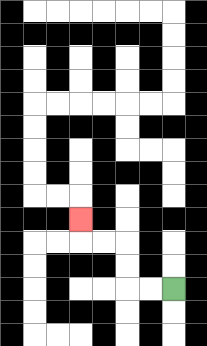{'start': '[7, 12]', 'end': '[3, 9]', 'path_directions': 'L,L,U,U,L,L,U', 'path_coordinates': '[[7, 12], [6, 12], [5, 12], [5, 11], [5, 10], [4, 10], [3, 10], [3, 9]]'}